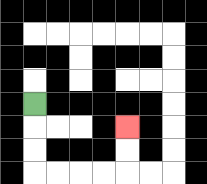{'start': '[1, 4]', 'end': '[5, 5]', 'path_directions': 'D,D,D,R,R,R,R,U,U', 'path_coordinates': '[[1, 4], [1, 5], [1, 6], [1, 7], [2, 7], [3, 7], [4, 7], [5, 7], [5, 6], [5, 5]]'}